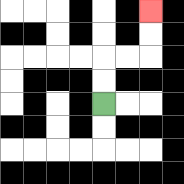{'start': '[4, 4]', 'end': '[6, 0]', 'path_directions': 'U,U,R,R,U,U', 'path_coordinates': '[[4, 4], [4, 3], [4, 2], [5, 2], [6, 2], [6, 1], [6, 0]]'}